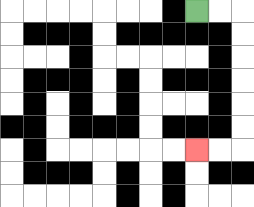{'start': '[8, 0]', 'end': '[8, 6]', 'path_directions': 'R,R,D,D,D,D,D,D,L,L', 'path_coordinates': '[[8, 0], [9, 0], [10, 0], [10, 1], [10, 2], [10, 3], [10, 4], [10, 5], [10, 6], [9, 6], [8, 6]]'}